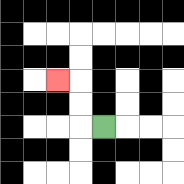{'start': '[4, 5]', 'end': '[2, 3]', 'path_directions': 'L,U,U,L', 'path_coordinates': '[[4, 5], [3, 5], [3, 4], [3, 3], [2, 3]]'}